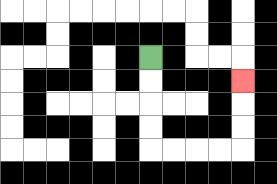{'start': '[6, 2]', 'end': '[10, 3]', 'path_directions': 'D,D,D,D,R,R,R,R,U,U,U', 'path_coordinates': '[[6, 2], [6, 3], [6, 4], [6, 5], [6, 6], [7, 6], [8, 6], [9, 6], [10, 6], [10, 5], [10, 4], [10, 3]]'}